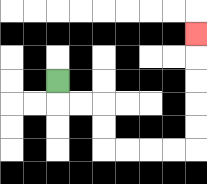{'start': '[2, 3]', 'end': '[8, 1]', 'path_directions': 'D,R,R,D,D,R,R,R,R,U,U,U,U,U', 'path_coordinates': '[[2, 3], [2, 4], [3, 4], [4, 4], [4, 5], [4, 6], [5, 6], [6, 6], [7, 6], [8, 6], [8, 5], [8, 4], [8, 3], [8, 2], [8, 1]]'}